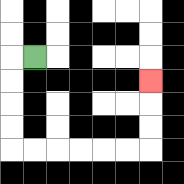{'start': '[1, 2]', 'end': '[6, 3]', 'path_directions': 'L,D,D,D,D,R,R,R,R,R,R,U,U,U', 'path_coordinates': '[[1, 2], [0, 2], [0, 3], [0, 4], [0, 5], [0, 6], [1, 6], [2, 6], [3, 6], [4, 6], [5, 6], [6, 6], [6, 5], [6, 4], [6, 3]]'}